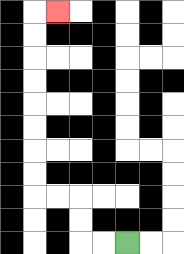{'start': '[5, 10]', 'end': '[2, 0]', 'path_directions': 'L,L,U,U,L,L,U,U,U,U,U,U,U,U,R', 'path_coordinates': '[[5, 10], [4, 10], [3, 10], [3, 9], [3, 8], [2, 8], [1, 8], [1, 7], [1, 6], [1, 5], [1, 4], [1, 3], [1, 2], [1, 1], [1, 0], [2, 0]]'}